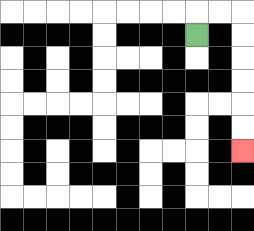{'start': '[8, 1]', 'end': '[10, 6]', 'path_directions': 'U,R,R,D,D,D,D,D,D', 'path_coordinates': '[[8, 1], [8, 0], [9, 0], [10, 0], [10, 1], [10, 2], [10, 3], [10, 4], [10, 5], [10, 6]]'}